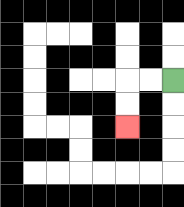{'start': '[7, 3]', 'end': '[5, 5]', 'path_directions': 'L,L,D,D', 'path_coordinates': '[[7, 3], [6, 3], [5, 3], [5, 4], [5, 5]]'}